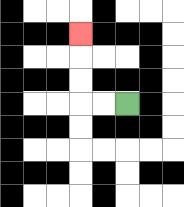{'start': '[5, 4]', 'end': '[3, 1]', 'path_directions': 'L,L,U,U,U', 'path_coordinates': '[[5, 4], [4, 4], [3, 4], [3, 3], [3, 2], [3, 1]]'}